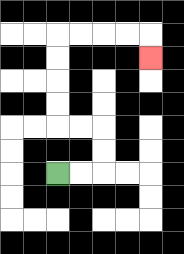{'start': '[2, 7]', 'end': '[6, 2]', 'path_directions': 'R,R,U,U,L,L,U,U,U,U,R,R,R,R,D', 'path_coordinates': '[[2, 7], [3, 7], [4, 7], [4, 6], [4, 5], [3, 5], [2, 5], [2, 4], [2, 3], [2, 2], [2, 1], [3, 1], [4, 1], [5, 1], [6, 1], [6, 2]]'}